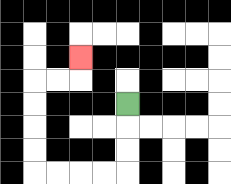{'start': '[5, 4]', 'end': '[3, 2]', 'path_directions': 'D,D,D,L,L,L,L,U,U,U,U,R,R,U', 'path_coordinates': '[[5, 4], [5, 5], [5, 6], [5, 7], [4, 7], [3, 7], [2, 7], [1, 7], [1, 6], [1, 5], [1, 4], [1, 3], [2, 3], [3, 3], [3, 2]]'}